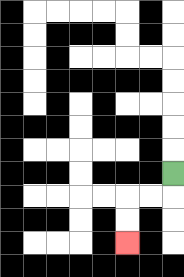{'start': '[7, 7]', 'end': '[5, 10]', 'path_directions': 'D,L,L,D,D', 'path_coordinates': '[[7, 7], [7, 8], [6, 8], [5, 8], [5, 9], [5, 10]]'}